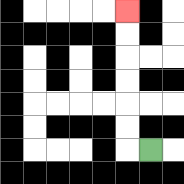{'start': '[6, 6]', 'end': '[5, 0]', 'path_directions': 'L,U,U,U,U,U,U', 'path_coordinates': '[[6, 6], [5, 6], [5, 5], [5, 4], [5, 3], [5, 2], [5, 1], [5, 0]]'}